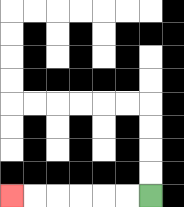{'start': '[6, 8]', 'end': '[0, 8]', 'path_directions': 'L,L,L,L,L,L', 'path_coordinates': '[[6, 8], [5, 8], [4, 8], [3, 8], [2, 8], [1, 8], [0, 8]]'}